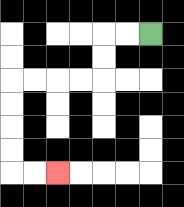{'start': '[6, 1]', 'end': '[2, 7]', 'path_directions': 'L,L,D,D,L,L,L,L,D,D,D,D,R,R', 'path_coordinates': '[[6, 1], [5, 1], [4, 1], [4, 2], [4, 3], [3, 3], [2, 3], [1, 3], [0, 3], [0, 4], [0, 5], [0, 6], [0, 7], [1, 7], [2, 7]]'}